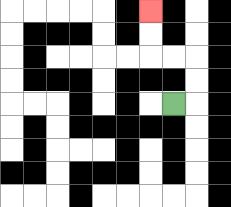{'start': '[7, 4]', 'end': '[6, 0]', 'path_directions': 'R,U,U,L,L,U,U', 'path_coordinates': '[[7, 4], [8, 4], [8, 3], [8, 2], [7, 2], [6, 2], [6, 1], [6, 0]]'}